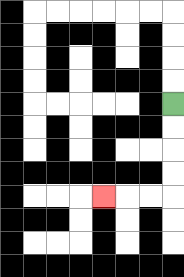{'start': '[7, 4]', 'end': '[4, 8]', 'path_directions': 'D,D,D,D,L,L,L', 'path_coordinates': '[[7, 4], [7, 5], [7, 6], [7, 7], [7, 8], [6, 8], [5, 8], [4, 8]]'}